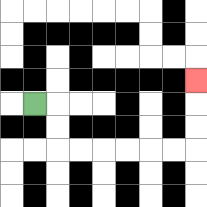{'start': '[1, 4]', 'end': '[8, 3]', 'path_directions': 'R,D,D,R,R,R,R,R,R,U,U,U', 'path_coordinates': '[[1, 4], [2, 4], [2, 5], [2, 6], [3, 6], [4, 6], [5, 6], [6, 6], [7, 6], [8, 6], [8, 5], [8, 4], [8, 3]]'}